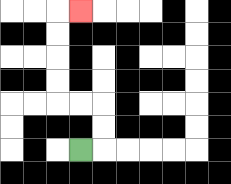{'start': '[3, 6]', 'end': '[3, 0]', 'path_directions': 'R,U,U,L,L,U,U,U,U,R', 'path_coordinates': '[[3, 6], [4, 6], [4, 5], [4, 4], [3, 4], [2, 4], [2, 3], [2, 2], [2, 1], [2, 0], [3, 0]]'}